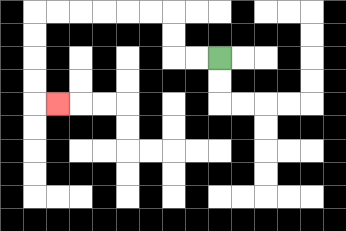{'start': '[9, 2]', 'end': '[2, 4]', 'path_directions': 'L,L,U,U,L,L,L,L,L,L,D,D,D,D,R', 'path_coordinates': '[[9, 2], [8, 2], [7, 2], [7, 1], [7, 0], [6, 0], [5, 0], [4, 0], [3, 0], [2, 0], [1, 0], [1, 1], [1, 2], [1, 3], [1, 4], [2, 4]]'}